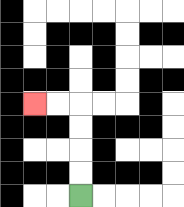{'start': '[3, 8]', 'end': '[1, 4]', 'path_directions': 'U,U,U,U,L,L', 'path_coordinates': '[[3, 8], [3, 7], [3, 6], [3, 5], [3, 4], [2, 4], [1, 4]]'}